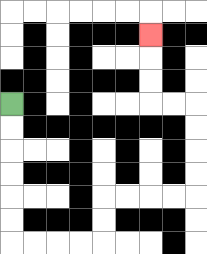{'start': '[0, 4]', 'end': '[6, 1]', 'path_directions': 'D,D,D,D,D,D,R,R,R,R,U,U,R,R,R,R,U,U,U,U,L,L,U,U,U', 'path_coordinates': '[[0, 4], [0, 5], [0, 6], [0, 7], [0, 8], [0, 9], [0, 10], [1, 10], [2, 10], [3, 10], [4, 10], [4, 9], [4, 8], [5, 8], [6, 8], [7, 8], [8, 8], [8, 7], [8, 6], [8, 5], [8, 4], [7, 4], [6, 4], [6, 3], [6, 2], [6, 1]]'}